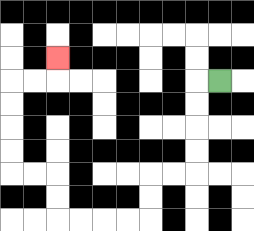{'start': '[9, 3]', 'end': '[2, 2]', 'path_directions': 'L,D,D,D,D,L,L,D,D,L,L,L,L,U,U,L,L,U,U,U,U,R,R,U', 'path_coordinates': '[[9, 3], [8, 3], [8, 4], [8, 5], [8, 6], [8, 7], [7, 7], [6, 7], [6, 8], [6, 9], [5, 9], [4, 9], [3, 9], [2, 9], [2, 8], [2, 7], [1, 7], [0, 7], [0, 6], [0, 5], [0, 4], [0, 3], [1, 3], [2, 3], [2, 2]]'}